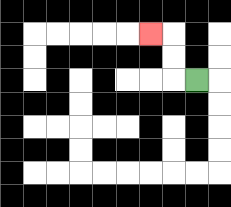{'start': '[8, 3]', 'end': '[6, 1]', 'path_directions': 'L,U,U,L', 'path_coordinates': '[[8, 3], [7, 3], [7, 2], [7, 1], [6, 1]]'}